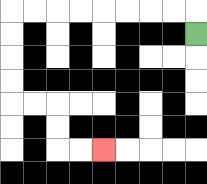{'start': '[8, 1]', 'end': '[4, 6]', 'path_directions': 'U,L,L,L,L,L,L,L,L,D,D,D,D,R,R,D,D,R,R', 'path_coordinates': '[[8, 1], [8, 0], [7, 0], [6, 0], [5, 0], [4, 0], [3, 0], [2, 0], [1, 0], [0, 0], [0, 1], [0, 2], [0, 3], [0, 4], [1, 4], [2, 4], [2, 5], [2, 6], [3, 6], [4, 6]]'}